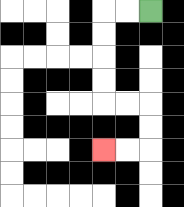{'start': '[6, 0]', 'end': '[4, 6]', 'path_directions': 'L,L,D,D,D,D,R,R,D,D,L,L', 'path_coordinates': '[[6, 0], [5, 0], [4, 0], [4, 1], [4, 2], [4, 3], [4, 4], [5, 4], [6, 4], [6, 5], [6, 6], [5, 6], [4, 6]]'}